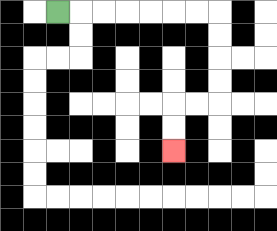{'start': '[2, 0]', 'end': '[7, 6]', 'path_directions': 'R,R,R,R,R,R,R,D,D,D,D,L,L,D,D', 'path_coordinates': '[[2, 0], [3, 0], [4, 0], [5, 0], [6, 0], [7, 0], [8, 0], [9, 0], [9, 1], [9, 2], [9, 3], [9, 4], [8, 4], [7, 4], [7, 5], [7, 6]]'}